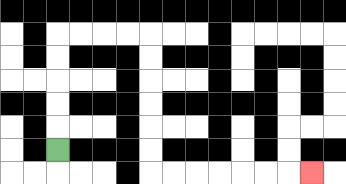{'start': '[2, 6]', 'end': '[13, 7]', 'path_directions': 'U,U,U,U,U,R,R,R,R,D,D,D,D,D,D,R,R,R,R,R,R,R', 'path_coordinates': '[[2, 6], [2, 5], [2, 4], [2, 3], [2, 2], [2, 1], [3, 1], [4, 1], [5, 1], [6, 1], [6, 2], [6, 3], [6, 4], [6, 5], [6, 6], [6, 7], [7, 7], [8, 7], [9, 7], [10, 7], [11, 7], [12, 7], [13, 7]]'}